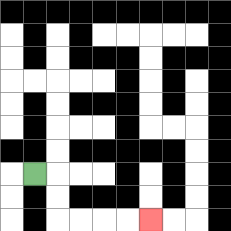{'start': '[1, 7]', 'end': '[6, 9]', 'path_directions': 'R,D,D,R,R,R,R', 'path_coordinates': '[[1, 7], [2, 7], [2, 8], [2, 9], [3, 9], [4, 9], [5, 9], [6, 9]]'}